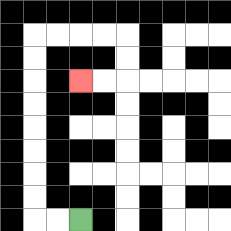{'start': '[3, 9]', 'end': '[3, 3]', 'path_directions': 'L,L,U,U,U,U,U,U,U,U,R,R,R,R,D,D,L,L', 'path_coordinates': '[[3, 9], [2, 9], [1, 9], [1, 8], [1, 7], [1, 6], [1, 5], [1, 4], [1, 3], [1, 2], [1, 1], [2, 1], [3, 1], [4, 1], [5, 1], [5, 2], [5, 3], [4, 3], [3, 3]]'}